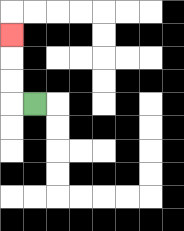{'start': '[1, 4]', 'end': '[0, 1]', 'path_directions': 'L,U,U,U', 'path_coordinates': '[[1, 4], [0, 4], [0, 3], [0, 2], [0, 1]]'}